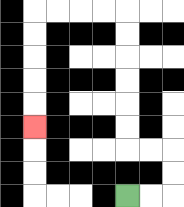{'start': '[5, 8]', 'end': '[1, 5]', 'path_directions': 'R,R,U,U,L,L,U,U,U,U,U,U,L,L,L,L,D,D,D,D,D', 'path_coordinates': '[[5, 8], [6, 8], [7, 8], [7, 7], [7, 6], [6, 6], [5, 6], [5, 5], [5, 4], [5, 3], [5, 2], [5, 1], [5, 0], [4, 0], [3, 0], [2, 0], [1, 0], [1, 1], [1, 2], [1, 3], [1, 4], [1, 5]]'}